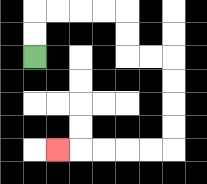{'start': '[1, 2]', 'end': '[2, 6]', 'path_directions': 'U,U,R,R,R,R,D,D,R,R,D,D,D,D,L,L,L,L,L', 'path_coordinates': '[[1, 2], [1, 1], [1, 0], [2, 0], [3, 0], [4, 0], [5, 0], [5, 1], [5, 2], [6, 2], [7, 2], [7, 3], [7, 4], [7, 5], [7, 6], [6, 6], [5, 6], [4, 6], [3, 6], [2, 6]]'}